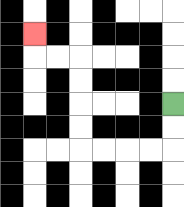{'start': '[7, 4]', 'end': '[1, 1]', 'path_directions': 'D,D,L,L,L,L,U,U,U,U,L,L,U', 'path_coordinates': '[[7, 4], [7, 5], [7, 6], [6, 6], [5, 6], [4, 6], [3, 6], [3, 5], [3, 4], [3, 3], [3, 2], [2, 2], [1, 2], [1, 1]]'}